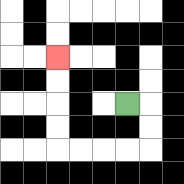{'start': '[5, 4]', 'end': '[2, 2]', 'path_directions': 'R,D,D,L,L,L,L,U,U,U,U', 'path_coordinates': '[[5, 4], [6, 4], [6, 5], [6, 6], [5, 6], [4, 6], [3, 6], [2, 6], [2, 5], [2, 4], [2, 3], [2, 2]]'}